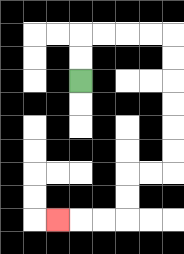{'start': '[3, 3]', 'end': '[2, 9]', 'path_directions': 'U,U,R,R,R,R,D,D,D,D,D,D,L,L,D,D,L,L,L', 'path_coordinates': '[[3, 3], [3, 2], [3, 1], [4, 1], [5, 1], [6, 1], [7, 1], [7, 2], [7, 3], [7, 4], [7, 5], [7, 6], [7, 7], [6, 7], [5, 7], [5, 8], [5, 9], [4, 9], [3, 9], [2, 9]]'}